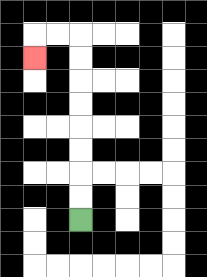{'start': '[3, 9]', 'end': '[1, 2]', 'path_directions': 'U,U,U,U,U,U,U,U,L,L,D', 'path_coordinates': '[[3, 9], [3, 8], [3, 7], [3, 6], [3, 5], [3, 4], [3, 3], [3, 2], [3, 1], [2, 1], [1, 1], [1, 2]]'}